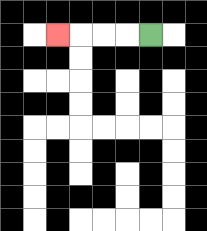{'start': '[6, 1]', 'end': '[2, 1]', 'path_directions': 'L,L,L,L', 'path_coordinates': '[[6, 1], [5, 1], [4, 1], [3, 1], [2, 1]]'}